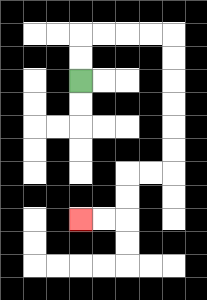{'start': '[3, 3]', 'end': '[3, 9]', 'path_directions': 'U,U,R,R,R,R,D,D,D,D,D,D,L,L,D,D,L,L', 'path_coordinates': '[[3, 3], [3, 2], [3, 1], [4, 1], [5, 1], [6, 1], [7, 1], [7, 2], [7, 3], [7, 4], [7, 5], [7, 6], [7, 7], [6, 7], [5, 7], [5, 8], [5, 9], [4, 9], [3, 9]]'}